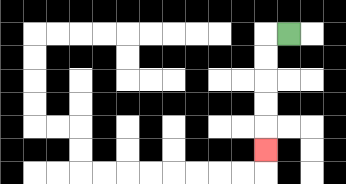{'start': '[12, 1]', 'end': '[11, 6]', 'path_directions': 'L,D,D,D,D,D', 'path_coordinates': '[[12, 1], [11, 1], [11, 2], [11, 3], [11, 4], [11, 5], [11, 6]]'}